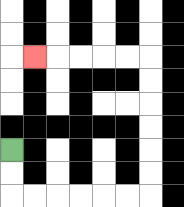{'start': '[0, 6]', 'end': '[1, 2]', 'path_directions': 'D,D,R,R,R,R,R,R,U,U,U,U,U,U,L,L,L,L,L', 'path_coordinates': '[[0, 6], [0, 7], [0, 8], [1, 8], [2, 8], [3, 8], [4, 8], [5, 8], [6, 8], [6, 7], [6, 6], [6, 5], [6, 4], [6, 3], [6, 2], [5, 2], [4, 2], [3, 2], [2, 2], [1, 2]]'}